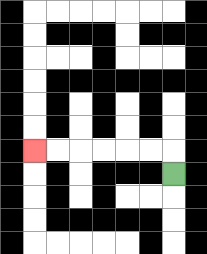{'start': '[7, 7]', 'end': '[1, 6]', 'path_directions': 'U,L,L,L,L,L,L', 'path_coordinates': '[[7, 7], [7, 6], [6, 6], [5, 6], [4, 6], [3, 6], [2, 6], [1, 6]]'}